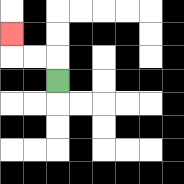{'start': '[2, 3]', 'end': '[0, 1]', 'path_directions': 'U,L,L,U', 'path_coordinates': '[[2, 3], [2, 2], [1, 2], [0, 2], [0, 1]]'}